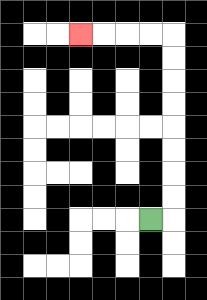{'start': '[6, 9]', 'end': '[3, 1]', 'path_directions': 'R,U,U,U,U,U,U,U,U,L,L,L,L', 'path_coordinates': '[[6, 9], [7, 9], [7, 8], [7, 7], [7, 6], [7, 5], [7, 4], [7, 3], [7, 2], [7, 1], [6, 1], [5, 1], [4, 1], [3, 1]]'}